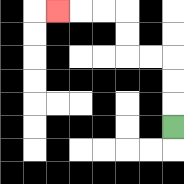{'start': '[7, 5]', 'end': '[2, 0]', 'path_directions': 'U,U,U,L,L,U,U,L,L,L', 'path_coordinates': '[[7, 5], [7, 4], [7, 3], [7, 2], [6, 2], [5, 2], [5, 1], [5, 0], [4, 0], [3, 0], [2, 0]]'}